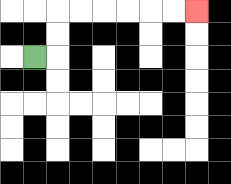{'start': '[1, 2]', 'end': '[8, 0]', 'path_directions': 'R,U,U,R,R,R,R,R,R', 'path_coordinates': '[[1, 2], [2, 2], [2, 1], [2, 0], [3, 0], [4, 0], [5, 0], [6, 0], [7, 0], [8, 0]]'}